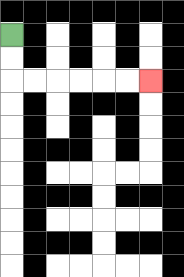{'start': '[0, 1]', 'end': '[6, 3]', 'path_directions': 'D,D,R,R,R,R,R,R', 'path_coordinates': '[[0, 1], [0, 2], [0, 3], [1, 3], [2, 3], [3, 3], [4, 3], [5, 3], [6, 3]]'}